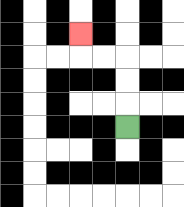{'start': '[5, 5]', 'end': '[3, 1]', 'path_directions': 'U,U,U,L,L,U', 'path_coordinates': '[[5, 5], [5, 4], [5, 3], [5, 2], [4, 2], [3, 2], [3, 1]]'}